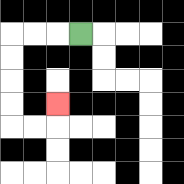{'start': '[3, 1]', 'end': '[2, 4]', 'path_directions': 'L,L,L,D,D,D,D,R,R,U', 'path_coordinates': '[[3, 1], [2, 1], [1, 1], [0, 1], [0, 2], [0, 3], [0, 4], [0, 5], [1, 5], [2, 5], [2, 4]]'}